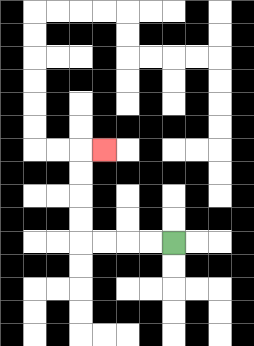{'start': '[7, 10]', 'end': '[4, 6]', 'path_directions': 'L,L,L,L,U,U,U,U,R', 'path_coordinates': '[[7, 10], [6, 10], [5, 10], [4, 10], [3, 10], [3, 9], [3, 8], [3, 7], [3, 6], [4, 6]]'}